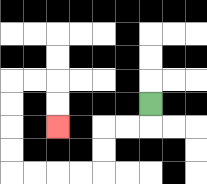{'start': '[6, 4]', 'end': '[2, 5]', 'path_directions': 'D,L,L,D,D,L,L,L,L,U,U,U,U,R,R,D,D', 'path_coordinates': '[[6, 4], [6, 5], [5, 5], [4, 5], [4, 6], [4, 7], [3, 7], [2, 7], [1, 7], [0, 7], [0, 6], [0, 5], [0, 4], [0, 3], [1, 3], [2, 3], [2, 4], [2, 5]]'}